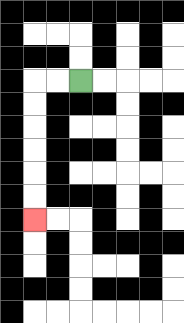{'start': '[3, 3]', 'end': '[1, 9]', 'path_directions': 'L,L,D,D,D,D,D,D', 'path_coordinates': '[[3, 3], [2, 3], [1, 3], [1, 4], [1, 5], [1, 6], [1, 7], [1, 8], [1, 9]]'}